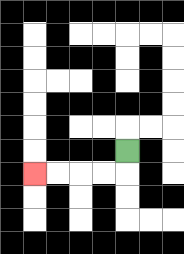{'start': '[5, 6]', 'end': '[1, 7]', 'path_directions': 'D,L,L,L,L', 'path_coordinates': '[[5, 6], [5, 7], [4, 7], [3, 7], [2, 7], [1, 7]]'}